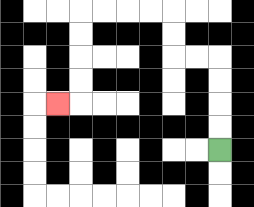{'start': '[9, 6]', 'end': '[2, 4]', 'path_directions': 'U,U,U,U,L,L,U,U,L,L,L,L,D,D,D,D,L', 'path_coordinates': '[[9, 6], [9, 5], [9, 4], [9, 3], [9, 2], [8, 2], [7, 2], [7, 1], [7, 0], [6, 0], [5, 0], [4, 0], [3, 0], [3, 1], [3, 2], [3, 3], [3, 4], [2, 4]]'}